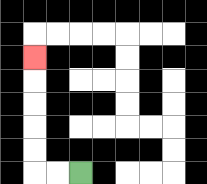{'start': '[3, 7]', 'end': '[1, 2]', 'path_directions': 'L,L,U,U,U,U,U', 'path_coordinates': '[[3, 7], [2, 7], [1, 7], [1, 6], [1, 5], [1, 4], [1, 3], [1, 2]]'}